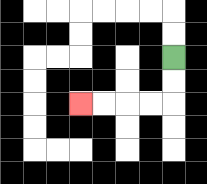{'start': '[7, 2]', 'end': '[3, 4]', 'path_directions': 'D,D,L,L,L,L', 'path_coordinates': '[[7, 2], [7, 3], [7, 4], [6, 4], [5, 4], [4, 4], [3, 4]]'}